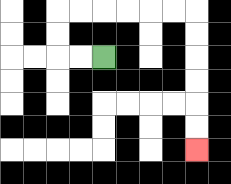{'start': '[4, 2]', 'end': '[8, 6]', 'path_directions': 'L,L,U,U,R,R,R,R,R,R,D,D,D,D,D,D', 'path_coordinates': '[[4, 2], [3, 2], [2, 2], [2, 1], [2, 0], [3, 0], [4, 0], [5, 0], [6, 0], [7, 0], [8, 0], [8, 1], [8, 2], [8, 3], [8, 4], [8, 5], [8, 6]]'}